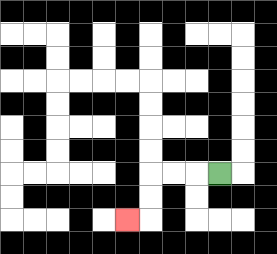{'start': '[9, 7]', 'end': '[5, 9]', 'path_directions': 'L,L,L,D,D,L', 'path_coordinates': '[[9, 7], [8, 7], [7, 7], [6, 7], [6, 8], [6, 9], [5, 9]]'}